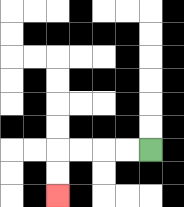{'start': '[6, 6]', 'end': '[2, 8]', 'path_directions': 'L,L,L,L,D,D', 'path_coordinates': '[[6, 6], [5, 6], [4, 6], [3, 6], [2, 6], [2, 7], [2, 8]]'}